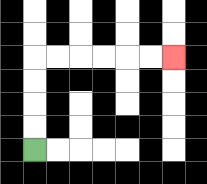{'start': '[1, 6]', 'end': '[7, 2]', 'path_directions': 'U,U,U,U,R,R,R,R,R,R', 'path_coordinates': '[[1, 6], [1, 5], [1, 4], [1, 3], [1, 2], [2, 2], [3, 2], [4, 2], [5, 2], [6, 2], [7, 2]]'}